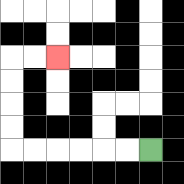{'start': '[6, 6]', 'end': '[2, 2]', 'path_directions': 'L,L,L,L,L,L,U,U,U,U,R,R', 'path_coordinates': '[[6, 6], [5, 6], [4, 6], [3, 6], [2, 6], [1, 6], [0, 6], [0, 5], [0, 4], [0, 3], [0, 2], [1, 2], [2, 2]]'}